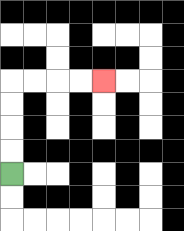{'start': '[0, 7]', 'end': '[4, 3]', 'path_directions': 'U,U,U,U,R,R,R,R', 'path_coordinates': '[[0, 7], [0, 6], [0, 5], [0, 4], [0, 3], [1, 3], [2, 3], [3, 3], [4, 3]]'}